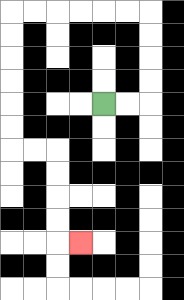{'start': '[4, 4]', 'end': '[3, 10]', 'path_directions': 'R,R,U,U,U,U,L,L,L,L,L,L,D,D,D,D,D,D,R,R,D,D,D,D,R', 'path_coordinates': '[[4, 4], [5, 4], [6, 4], [6, 3], [6, 2], [6, 1], [6, 0], [5, 0], [4, 0], [3, 0], [2, 0], [1, 0], [0, 0], [0, 1], [0, 2], [0, 3], [0, 4], [0, 5], [0, 6], [1, 6], [2, 6], [2, 7], [2, 8], [2, 9], [2, 10], [3, 10]]'}